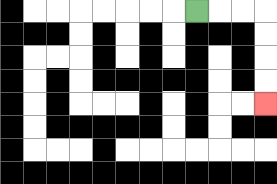{'start': '[8, 0]', 'end': '[11, 4]', 'path_directions': 'R,R,R,D,D,D,D', 'path_coordinates': '[[8, 0], [9, 0], [10, 0], [11, 0], [11, 1], [11, 2], [11, 3], [11, 4]]'}